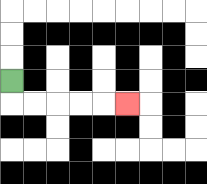{'start': '[0, 3]', 'end': '[5, 4]', 'path_directions': 'D,R,R,R,R,R', 'path_coordinates': '[[0, 3], [0, 4], [1, 4], [2, 4], [3, 4], [4, 4], [5, 4]]'}